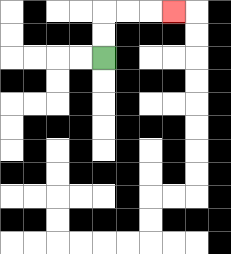{'start': '[4, 2]', 'end': '[7, 0]', 'path_directions': 'U,U,R,R,R', 'path_coordinates': '[[4, 2], [4, 1], [4, 0], [5, 0], [6, 0], [7, 0]]'}